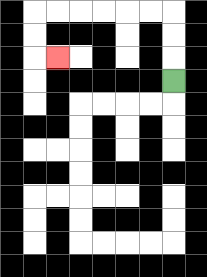{'start': '[7, 3]', 'end': '[2, 2]', 'path_directions': 'U,U,U,L,L,L,L,L,L,D,D,R', 'path_coordinates': '[[7, 3], [7, 2], [7, 1], [7, 0], [6, 0], [5, 0], [4, 0], [3, 0], [2, 0], [1, 0], [1, 1], [1, 2], [2, 2]]'}